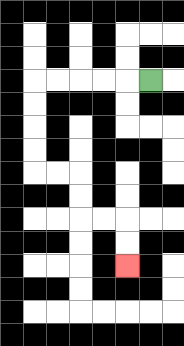{'start': '[6, 3]', 'end': '[5, 11]', 'path_directions': 'L,L,L,L,L,D,D,D,D,R,R,D,D,R,R,D,D', 'path_coordinates': '[[6, 3], [5, 3], [4, 3], [3, 3], [2, 3], [1, 3], [1, 4], [1, 5], [1, 6], [1, 7], [2, 7], [3, 7], [3, 8], [3, 9], [4, 9], [5, 9], [5, 10], [5, 11]]'}